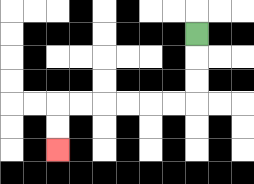{'start': '[8, 1]', 'end': '[2, 6]', 'path_directions': 'D,D,D,L,L,L,L,L,L,D,D', 'path_coordinates': '[[8, 1], [8, 2], [8, 3], [8, 4], [7, 4], [6, 4], [5, 4], [4, 4], [3, 4], [2, 4], [2, 5], [2, 6]]'}